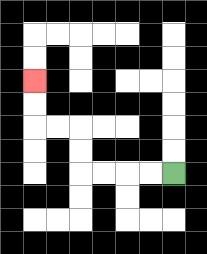{'start': '[7, 7]', 'end': '[1, 3]', 'path_directions': 'L,L,L,L,U,U,L,L,U,U', 'path_coordinates': '[[7, 7], [6, 7], [5, 7], [4, 7], [3, 7], [3, 6], [3, 5], [2, 5], [1, 5], [1, 4], [1, 3]]'}